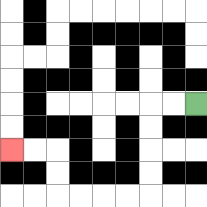{'start': '[8, 4]', 'end': '[0, 6]', 'path_directions': 'L,L,D,D,D,D,L,L,L,L,U,U,L,L', 'path_coordinates': '[[8, 4], [7, 4], [6, 4], [6, 5], [6, 6], [6, 7], [6, 8], [5, 8], [4, 8], [3, 8], [2, 8], [2, 7], [2, 6], [1, 6], [0, 6]]'}